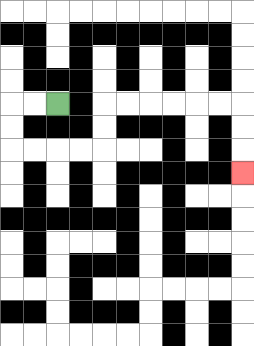{'start': '[2, 4]', 'end': '[10, 7]', 'path_directions': 'L,L,D,D,R,R,R,R,U,U,R,R,R,R,R,R,D,D,D', 'path_coordinates': '[[2, 4], [1, 4], [0, 4], [0, 5], [0, 6], [1, 6], [2, 6], [3, 6], [4, 6], [4, 5], [4, 4], [5, 4], [6, 4], [7, 4], [8, 4], [9, 4], [10, 4], [10, 5], [10, 6], [10, 7]]'}